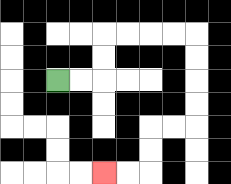{'start': '[2, 3]', 'end': '[4, 7]', 'path_directions': 'R,R,U,U,R,R,R,R,D,D,D,D,L,L,D,D,L,L', 'path_coordinates': '[[2, 3], [3, 3], [4, 3], [4, 2], [4, 1], [5, 1], [6, 1], [7, 1], [8, 1], [8, 2], [8, 3], [8, 4], [8, 5], [7, 5], [6, 5], [6, 6], [6, 7], [5, 7], [4, 7]]'}